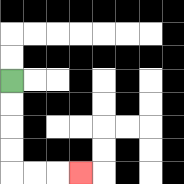{'start': '[0, 3]', 'end': '[3, 7]', 'path_directions': 'D,D,D,D,R,R,R', 'path_coordinates': '[[0, 3], [0, 4], [0, 5], [0, 6], [0, 7], [1, 7], [2, 7], [3, 7]]'}